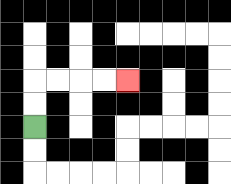{'start': '[1, 5]', 'end': '[5, 3]', 'path_directions': 'U,U,R,R,R,R', 'path_coordinates': '[[1, 5], [1, 4], [1, 3], [2, 3], [3, 3], [4, 3], [5, 3]]'}